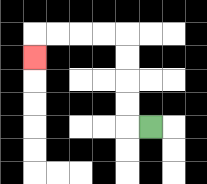{'start': '[6, 5]', 'end': '[1, 2]', 'path_directions': 'L,U,U,U,U,L,L,L,L,D', 'path_coordinates': '[[6, 5], [5, 5], [5, 4], [5, 3], [5, 2], [5, 1], [4, 1], [3, 1], [2, 1], [1, 1], [1, 2]]'}